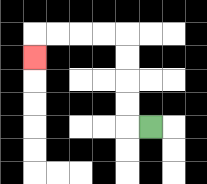{'start': '[6, 5]', 'end': '[1, 2]', 'path_directions': 'L,U,U,U,U,L,L,L,L,D', 'path_coordinates': '[[6, 5], [5, 5], [5, 4], [5, 3], [5, 2], [5, 1], [4, 1], [3, 1], [2, 1], [1, 1], [1, 2]]'}